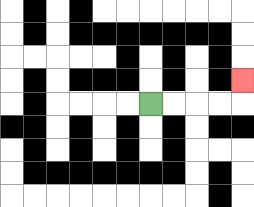{'start': '[6, 4]', 'end': '[10, 3]', 'path_directions': 'R,R,R,R,U', 'path_coordinates': '[[6, 4], [7, 4], [8, 4], [9, 4], [10, 4], [10, 3]]'}